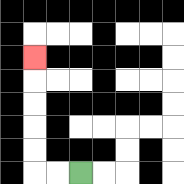{'start': '[3, 7]', 'end': '[1, 2]', 'path_directions': 'L,L,U,U,U,U,U', 'path_coordinates': '[[3, 7], [2, 7], [1, 7], [1, 6], [1, 5], [1, 4], [1, 3], [1, 2]]'}